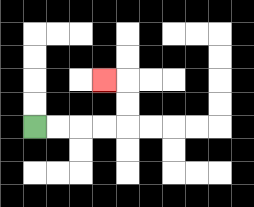{'start': '[1, 5]', 'end': '[4, 3]', 'path_directions': 'R,R,R,R,U,U,L', 'path_coordinates': '[[1, 5], [2, 5], [3, 5], [4, 5], [5, 5], [5, 4], [5, 3], [4, 3]]'}